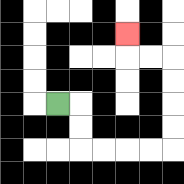{'start': '[2, 4]', 'end': '[5, 1]', 'path_directions': 'R,D,D,R,R,R,R,U,U,U,U,L,L,U', 'path_coordinates': '[[2, 4], [3, 4], [3, 5], [3, 6], [4, 6], [5, 6], [6, 6], [7, 6], [7, 5], [7, 4], [7, 3], [7, 2], [6, 2], [5, 2], [5, 1]]'}